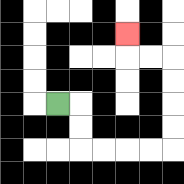{'start': '[2, 4]', 'end': '[5, 1]', 'path_directions': 'R,D,D,R,R,R,R,U,U,U,U,L,L,U', 'path_coordinates': '[[2, 4], [3, 4], [3, 5], [3, 6], [4, 6], [5, 6], [6, 6], [7, 6], [7, 5], [7, 4], [7, 3], [7, 2], [6, 2], [5, 2], [5, 1]]'}